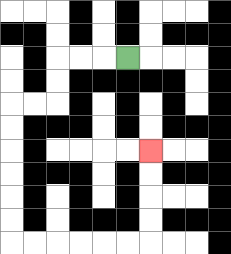{'start': '[5, 2]', 'end': '[6, 6]', 'path_directions': 'L,L,L,D,D,L,L,D,D,D,D,D,D,R,R,R,R,R,R,U,U,U,U', 'path_coordinates': '[[5, 2], [4, 2], [3, 2], [2, 2], [2, 3], [2, 4], [1, 4], [0, 4], [0, 5], [0, 6], [0, 7], [0, 8], [0, 9], [0, 10], [1, 10], [2, 10], [3, 10], [4, 10], [5, 10], [6, 10], [6, 9], [6, 8], [6, 7], [6, 6]]'}